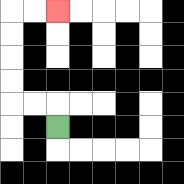{'start': '[2, 5]', 'end': '[2, 0]', 'path_directions': 'U,L,L,U,U,U,U,R,R', 'path_coordinates': '[[2, 5], [2, 4], [1, 4], [0, 4], [0, 3], [0, 2], [0, 1], [0, 0], [1, 0], [2, 0]]'}